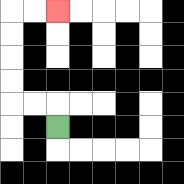{'start': '[2, 5]', 'end': '[2, 0]', 'path_directions': 'U,L,L,U,U,U,U,R,R', 'path_coordinates': '[[2, 5], [2, 4], [1, 4], [0, 4], [0, 3], [0, 2], [0, 1], [0, 0], [1, 0], [2, 0]]'}